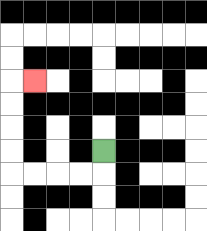{'start': '[4, 6]', 'end': '[1, 3]', 'path_directions': 'D,L,L,L,L,U,U,U,U,R', 'path_coordinates': '[[4, 6], [4, 7], [3, 7], [2, 7], [1, 7], [0, 7], [0, 6], [0, 5], [0, 4], [0, 3], [1, 3]]'}